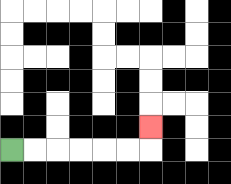{'start': '[0, 6]', 'end': '[6, 5]', 'path_directions': 'R,R,R,R,R,R,U', 'path_coordinates': '[[0, 6], [1, 6], [2, 6], [3, 6], [4, 6], [5, 6], [6, 6], [6, 5]]'}